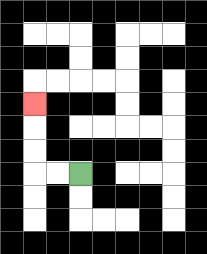{'start': '[3, 7]', 'end': '[1, 4]', 'path_directions': 'L,L,U,U,U', 'path_coordinates': '[[3, 7], [2, 7], [1, 7], [1, 6], [1, 5], [1, 4]]'}